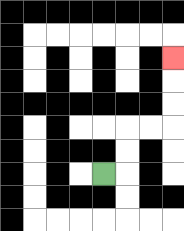{'start': '[4, 7]', 'end': '[7, 2]', 'path_directions': 'R,U,U,R,R,U,U,U', 'path_coordinates': '[[4, 7], [5, 7], [5, 6], [5, 5], [6, 5], [7, 5], [7, 4], [7, 3], [7, 2]]'}